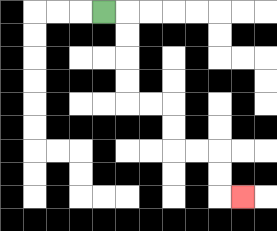{'start': '[4, 0]', 'end': '[10, 8]', 'path_directions': 'R,D,D,D,D,R,R,D,D,R,R,D,D,R', 'path_coordinates': '[[4, 0], [5, 0], [5, 1], [5, 2], [5, 3], [5, 4], [6, 4], [7, 4], [7, 5], [7, 6], [8, 6], [9, 6], [9, 7], [9, 8], [10, 8]]'}